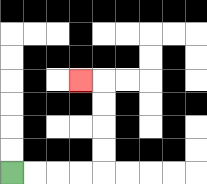{'start': '[0, 7]', 'end': '[3, 3]', 'path_directions': 'R,R,R,R,U,U,U,U,L', 'path_coordinates': '[[0, 7], [1, 7], [2, 7], [3, 7], [4, 7], [4, 6], [4, 5], [4, 4], [4, 3], [3, 3]]'}